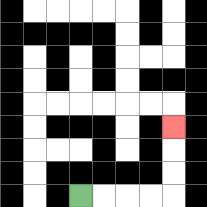{'start': '[3, 8]', 'end': '[7, 5]', 'path_directions': 'R,R,R,R,U,U,U', 'path_coordinates': '[[3, 8], [4, 8], [5, 8], [6, 8], [7, 8], [7, 7], [7, 6], [7, 5]]'}